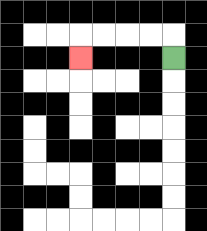{'start': '[7, 2]', 'end': '[3, 2]', 'path_directions': 'U,L,L,L,L,D', 'path_coordinates': '[[7, 2], [7, 1], [6, 1], [5, 1], [4, 1], [3, 1], [3, 2]]'}